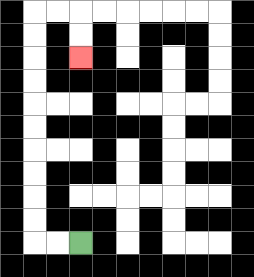{'start': '[3, 10]', 'end': '[3, 2]', 'path_directions': 'L,L,U,U,U,U,U,U,U,U,U,U,R,R,D,D', 'path_coordinates': '[[3, 10], [2, 10], [1, 10], [1, 9], [1, 8], [1, 7], [1, 6], [1, 5], [1, 4], [1, 3], [1, 2], [1, 1], [1, 0], [2, 0], [3, 0], [3, 1], [3, 2]]'}